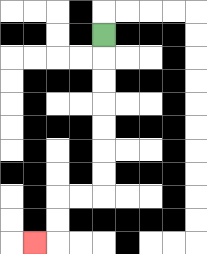{'start': '[4, 1]', 'end': '[1, 10]', 'path_directions': 'D,D,D,D,D,D,D,L,L,D,D,L', 'path_coordinates': '[[4, 1], [4, 2], [4, 3], [4, 4], [4, 5], [4, 6], [4, 7], [4, 8], [3, 8], [2, 8], [2, 9], [2, 10], [1, 10]]'}